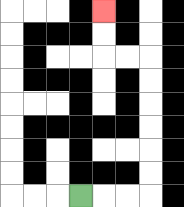{'start': '[3, 8]', 'end': '[4, 0]', 'path_directions': 'R,R,R,U,U,U,U,U,U,L,L,U,U', 'path_coordinates': '[[3, 8], [4, 8], [5, 8], [6, 8], [6, 7], [6, 6], [6, 5], [6, 4], [6, 3], [6, 2], [5, 2], [4, 2], [4, 1], [4, 0]]'}